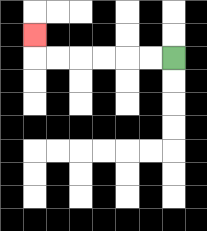{'start': '[7, 2]', 'end': '[1, 1]', 'path_directions': 'L,L,L,L,L,L,U', 'path_coordinates': '[[7, 2], [6, 2], [5, 2], [4, 2], [3, 2], [2, 2], [1, 2], [1, 1]]'}